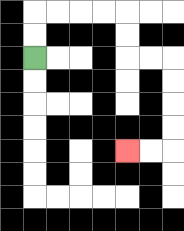{'start': '[1, 2]', 'end': '[5, 6]', 'path_directions': 'U,U,R,R,R,R,D,D,R,R,D,D,D,D,L,L', 'path_coordinates': '[[1, 2], [1, 1], [1, 0], [2, 0], [3, 0], [4, 0], [5, 0], [5, 1], [5, 2], [6, 2], [7, 2], [7, 3], [7, 4], [7, 5], [7, 6], [6, 6], [5, 6]]'}